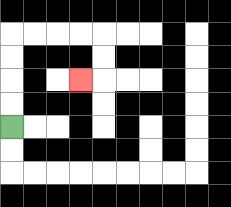{'start': '[0, 5]', 'end': '[3, 3]', 'path_directions': 'U,U,U,U,R,R,R,R,D,D,L', 'path_coordinates': '[[0, 5], [0, 4], [0, 3], [0, 2], [0, 1], [1, 1], [2, 1], [3, 1], [4, 1], [4, 2], [4, 3], [3, 3]]'}